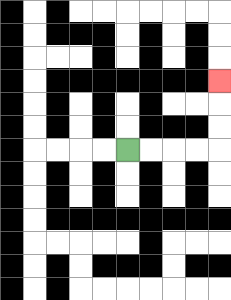{'start': '[5, 6]', 'end': '[9, 3]', 'path_directions': 'R,R,R,R,U,U,U', 'path_coordinates': '[[5, 6], [6, 6], [7, 6], [8, 6], [9, 6], [9, 5], [9, 4], [9, 3]]'}